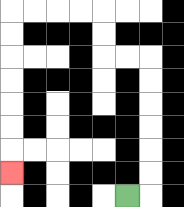{'start': '[5, 8]', 'end': '[0, 7]', 'path_directions': 'R,U,U,U,U,U,U,L,L,U,U,L,L,L,L,D,D,D,D,D,D,D', 'path_coordinates': '[[5, 8], [6, 8], [6, 7], [6, 6], [6, 5], [6, 4], [6, 3], [6, 2], [5, 2], [4, 2], [4, 1], [4, 0], [3, 0], [2, 0], [1, 0], [0, 0], [0, 1], [0, 2], [0, 3], [0, 4], [0, 5], [0, 6], [0, 7]]'}